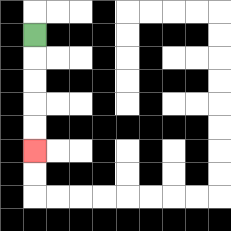{'start': '[1, 1]', 'end': '[1, 6]', 'path_directions': 'D,D,D,D,D', 'path_coordinates': '[[1, 1], [1, 2], [1, 3], [1, 4], [1, 5], [1, 6]]'}